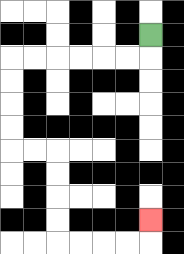{'start': '[6, 1]', 'end': '[6, 9]', 'path_directions': 'D,L,L,L,L,L,L,D,D,D,D,R,R,D,D,D,D,R,R,R,R,U', 'path_coordinates': '[[6, 1], [6, 2], [5, 2], [4, 2], [3, 2], [2, 2], [1, 2], [0, 2], [0, 3], [0, 4], [0, 5], [0, 6], [1, 6], [2, 6], [2, 7], [2, 8], [2, 9], [2, 10], [3, 10], [4, 10], [5, 10], [6, 10], [6, 9]]'}